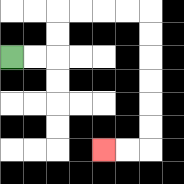{'start': '[0, 2]', 'end': '[4, 6]', 'path_directions': 'R,R,U,U,R,R,R,R,D,D,D,D,D,D,L,L', 'path_coordinates': '[[0, 2], [1, 2], [2, 2], [2, 1], [2, 0], [3, 0], [4, 0], [5, 0], [6, 0], [6, 1], [6, 2], [6, 3], [6, 4], [6, 5], [6, 6], [5, 6], [4, 6]]'}